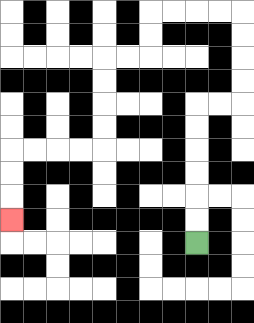{'start': '[8, 10]', 'end': '[0, 9]', 'path_directions': 'U,U,U,U,U,U,R,R,U,U,U,U,L,L,L,L,D,D,L,L,D,D,D,D,L,L,L,L,D,D,D', 'path_coordinates': '[[8, 10], [8, 9], [8, 8], [8, 7], [8, 6], [8, 5], [8, 4], [9, 4], [10, 4], [10, 3], [10, 2], [10, 1], [10, 0], [9, 0], [8, 0], [7, 0], [6, 0], [6, 1], [6, 2], [5, 2], [4, 2], [4, 3], [4, 4], [4, 5], [4, 6], [3, 6], [2, 6], [1, 6], [0, 6], [0, 7], [0, 8], [0, 9]]'}